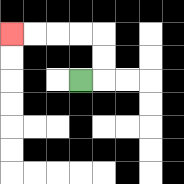{'start': '[3, 3]', 'end': '[0, 1]', 'path_directions': 'R,U,U,L,L,L,L', 'path_coordinates': '[[3, 3], [4, 3], [4, 2], [4, 1], [3, 1], [2, 1], [1, 1], [0, 1]]'}